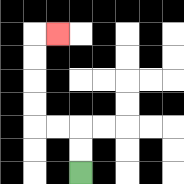{'start': '[3, 7]', 'end': '[2, 1]', 'path_directions': 'U,U,L,L,U,U,U,U,R', 'path_coordinates': '[[3, 7], [3, 6], [3, 5], [2, 5], [1, 5], [1, 4], [1, 3], [1, 2], [1, 1], [2, 1]]'}